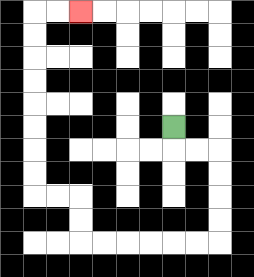{'start': '[7, 5]', 'end': '[3, 0]', 'path_directions': 'D,R,R,D,D,D,D,L,L,L,L,L,L,U,U,L,L,U,U,U,U,U,U,U,U,R,R', 'path_coordinates': '[[7, 5], [7, 6], [8, 6], [9, 6], [9, 7], [9, 8], [9, 9], [9, 10], [8, 10], [7, 10], [6, 10], [5, 10], [4, 10], [3, 10], [3, 9], [3, 8], [2, 8], [1, 8], [1, 7], [1, 6], [1, 5], [1, 4], [1, 3], [1, 2], [1, 1], [1, 0], [2, 0], [3, 0]]'}